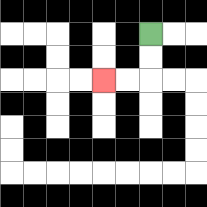{'start': '[6, 1]', 'end': '[4, 3]', 'path_directions': 'D,D,L,L', 'path_coordinates': '[[6, 1], [6, 2], [6, 3], [5, 3], [4, 3]]'}